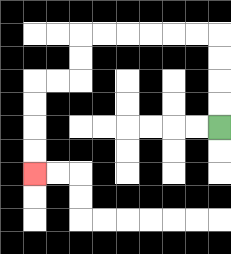{'start': '[9, 5]', 'end': '[1, 7]', 'path_directions': 'U,U,U,U,L,L,L,L,L,L,D,D,L,L,D,D,D,D', 'path_coordinates': '[[9, 5], [9, 4], [9, 3], [9, 2], [9, 1], [8, 1], [7, 1], [6, 1], [5, 1], [4, 1], [3, 1], [3, 2], [3, 3], [2, 3], [1, 3], [1, 4], [1, 5], [1, 6], [1, 7]]'}